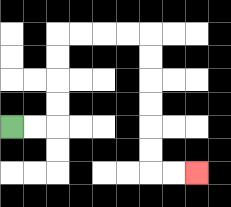{'start': '[0, 5]', 'end': '[8, 7]', 'path_directions': 'R,R,U,U,U,U,R,R,R,R,D,D,D,D,D,D,R,R', 'path_coordinates': '[[0, 5], [1, 5], [2, 5], [2, 4], [2, 3], [2, 2], [2, 1], [3, 1], [4, 1], [5, 1], [6, 1], [6, 2], [6, 3], [6, 4], [6, 5], [6, 6], [6, 7], [7, 7], [8, 7]]'}